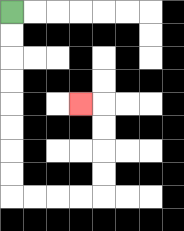{'start': '[0, 0]', 'end': '[3, 4]', 'path_directions': 'D,D,D,D,D,D,D,D,R,R,R,R,U,U,U,U,L', 'path_coordinates': '[[0, 0], [0, 1], [0, 2], [0, 3], [0, 4], [0, 5], [0, 6], [0, 7], [0, 8], [1, 8], [2, 8], [3, 8], [4, 8], [4, 7], [4, 6], [4, 5], [4, 4], [3, 4]]'}